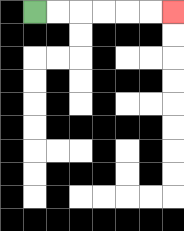{'start': '[1, 0]', 'end': '[7, 0]', 'path_directions': 'R,R,R,R,R,R', 'path_coordinates': '[[1, 0], [2, 0], [3, 0], [4, 0], [5, 0], [6, 0], [7, 0]]'}